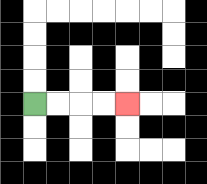{'start': '[1, 4]', 'end': '[5, 4]', 'path_directions': 'R,R,R,R', 'path_coordinates': '[[1, 4], [2, 4], [3, 4], [4, 4], [5, 4]]'}